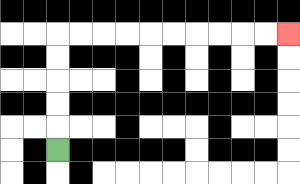{'start': '[2, 6]', 'end': '[12, 1]', 'path_directions': 'U,U,U,U,U,R,R,R,R,R,R,R,R,R,R', 'path_coordinates': '[[2, 6], [2, 5], [2, 4], [2, 3], [2, 2], [2, 1], [3, 1], [4, 1], [5, 1], [6, 1], [7, 1], [8, 1], [9, 1], [10, 1], [11, 1], [12, 1]]'}